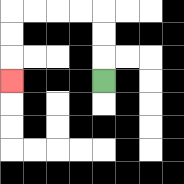{'start': '[4, 3]', 'end': '[0, 3]', 'path_directions': 'U,U,U,L,L,L,L,D,D,D', 'path_coordinates': '[[4, 3], [4, 2], [4, 1], [4, 0], [3, 0], [2, 0], [1, 0], [0, 0], [0, 1], [0, 2], [0, 3]]'}